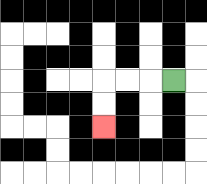{'start': '[7, 3]', 'end': '[4, 5]', 'path_directions': 'L,L,L,D,D', 'path_coordinates': '[[7, 3], [6, 3], [5, 3], [4, 3], [4, 4], [4, 5]]'}